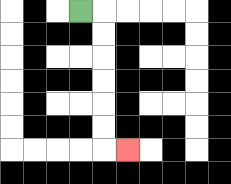{'start': '[3, 0]', 'end': '[5, 6]', 'path_directions': 'R,D,D,D,D,D,D,R', 'path_coordinates': '[[3, 0], [4, 0], [4, 1], [4, 2], [4, 3], [4, 4], [4, 5], [4, 6], [5, 6]]'}